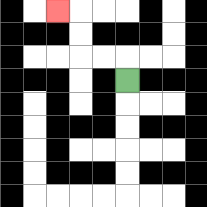{'start': '[5, 3]', 'end': '[2, 0]', 'path_directions': 'U,L,L,U,U,L', 'path_coordinates': '[[5, 3], [5, 2], [4, 2], [3, 2], [3, 1], [3, 0], [2, 0]]'}